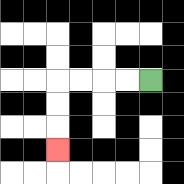{'start': '[6, 3]', 'end': '[2, 6]', 'path_directions': 'L,L,L,L,D,D,D', 'path_coordinates': '[[6, 3], [5, 3], [4, 3], [3, 3], [2, 3], [2, 4], [2, 5], [2, 6]]'}